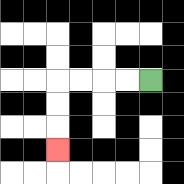{'start': '[6, 3]', 'end': '[2, 6]', 'path_directions': 'L,L,L,L,D,D,D', 'path_coordinates': '[[6, 3], [5, 3], [4, 3], [3, 3], [2, 3], [2, 4], [2, 5], [2, 6]]'}